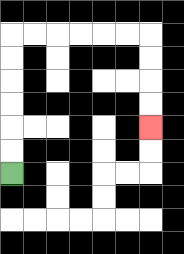{'start': '[0, 7]', 'end': '[6, 5]', 'path_directions': 'U,U,U,U,U,U,R,R,R,R,R,R,D,D,D,D', 'path_coordinates': '[[0, 7], [0, 6], [0, 5], [0, 4], [0, 3], [0, 2], [0, 1], [1, 1], [2, 1], [3, 1], [4, 1], [5, 1], [6, 1], [6, 2], [6, 3], [6, 4], [6, 5]]'}